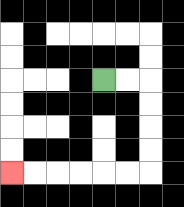{'start': '[4, 3]', 'end': '[0, 7]', 'path_directions': 'R,R,D,D,D,D,L,L,L,L,L,L', 'path_coordinates': '[[4, 3], [5, 3], [6, 3], [6, 4], [6, 5], [6, 6], [6, 7], [5, 7], [4, 7], [3, 7], [2, 7], [1, 7], [0, 7]]'}